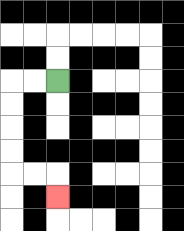{'start': '[2, 3]', 'end': '[2, 8]', 'path_directions': 'L,L,D,D,D,D,R,R,D', 'path_coordinates': '[[2, 3], [1, 3], [0, 3], [0, 4], [0, 5], [0, 6], [0, 7], [1, 7], [2, 7], [2, 8]]'}